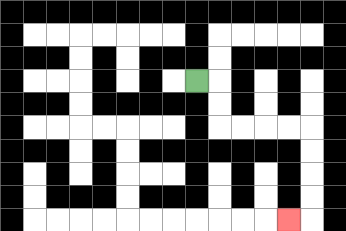{'start': '[8, 3]', 'end': '[12, 9]', 'path_directions': 'R,D,D,R,R,R,R,D,D,D,D,L', 'path_coordinates': '[[8, 3], [9, 3], [9, 4], [9, 5], [10, 5], [11, 5], [12, 5], [13, 5], [13, 6], [13, 7], [13, 8], [13, 9], [12, 9]]'}